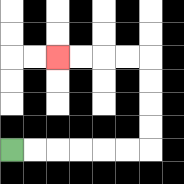{'start': '[0, 6]', 'end': '[2, 2]', 'path_directions': 'R,R,R,R,R,R,U,U,U,U,L,L,L,L', 'path_coordinates': '[[0, 6], [1, 6], [2, 6], [3, 6], [4, 6], [5, 6], [6, 6], [6, 5], [6, 4], [6, 3], [6, 2], [5, 2], [4, 2], [3, 2], [2, 2]]'}